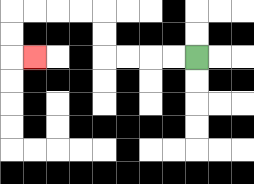{'start': '[8, 2]', 'end': '[1, 2]', 'path_directions': 'L,L,L,L,U,U,L,L,L,L,D,D,R', 'path_coordinates': '[[8, 2], [7, 2], [6, 2], [5, 2], [4, 2], [4, 1], [4, 0], [3, 0], [2, 0], [1, 0], [0, 0], [0, 1], [0, 2], [1, 2]]'}